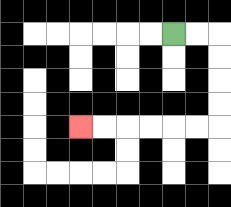{'start': '[7, 1]', 'end': '[3, 5]', 'path_directions': 'R,R,D,D,D,D,L,L,L,L,L,L', 'path_coordinates': '[[7, 1], [8, 1], [9, 1], [9, 2], [9, 3], [9, 4], [9, 5], [8, 5], [7, 5], [6, 5], [5, 5], [4, 5], [3, 5]]'}